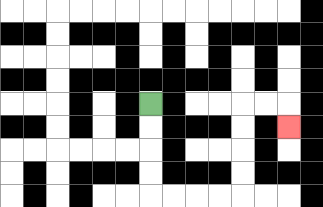{'start': '[6, 4]', 'end': '[12, 5]', 'path_directions': 'D,D,D,D,R,R,R,R,U,U,U,U,R,R,D', 'path_coordinates': '[[6, 4], [6, 5], [6, 6], [6, 7], [6, 8], [7, 8], [8, 8], [9, 8], [10, 8], [10, 7], [10, 6], [10, 5], [10, 4], [11, 4], [12, 4], [12, 5]]'}